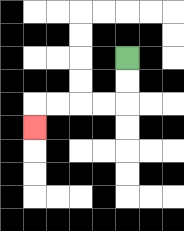{'start': '[5, 2]', 'end': '[1, 5]', 'path_directions': 'D,D,L,L,L,L,D', 'path_coordinates': '[[5, 2], [5, 3], [5, 4], [4, 4], [3, 4], [2, 4], [1, 4], [1, 5]]'}